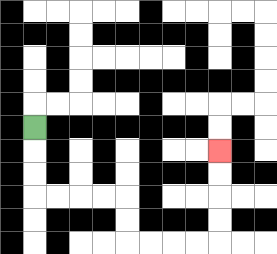{'start': '[1, 5]', 'end': '[9, 6]', 'path_directions': 'D,D,D,R,R,R,R,D,D,R,R,R,R,U,U,U,U', 'path_coordinates': '[[1, 5], [1, 6], [1, 7], [1, 8], [2, 8], [3, 8], [4, 8], [5, 8], [5, 9], [5, 10], [6, 10], [7, 10], [8, 10], [9, 10], [9, 9], [9, 8], [9, 7], [9, 6]]'}